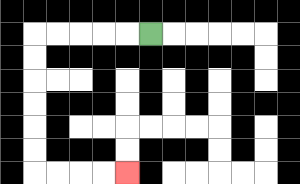{'start': '[6, 1]', 'end': '[5, 7]', 'path_directions': 'L,L,L,L,L,D,D,D,D,D,D,R,R,R,R', 'path_coordinates': '[[6, 1], [5, 1], [4, 1], [3, 1], [2, 1], [1, 1], [1, 2], [1, 3], [1, 4], [1, 5], [1, 6], [1, 7], [2, 7], [3, 7], [4, 7], [5, 7]]'}